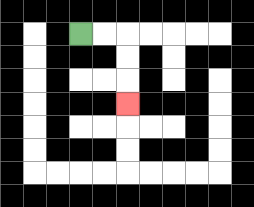{'start': '[3, 1]', 'end': '[5, 4]', 'path_directions': 'R,R,D,D,D', 'path_coordinates': '[[3, 1], [4, 1], [5, 1], [5, 2], [5, 3], [5, 4]]'}